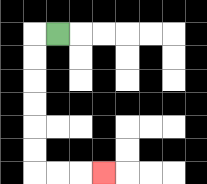{'start': '[2, 1]', 'end': '[4, 7]', 'path_directions': 'L,D,D,D,D,D,D,R,R,R', 'path_coordinates': '[[2, 1], [1, 1], [1, 2], [1, 3], [1, 4], [1, 5], [1, 6], [1, 7], [2, 7], [3, 7], [4, 7]]'}